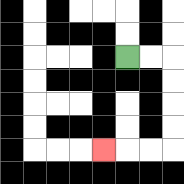{'start': '[5, 2]', 'end': '[4, 6]', 'path_directions': 'R,R,D,D,D,D,L,L,L', 'path_coordinates': '[[5, 2], [6, 2], [7, 2], [7, 3], [7, 4], [7, 5], [7, 6], [6, 6], [5, 6], [4, 6]]'}